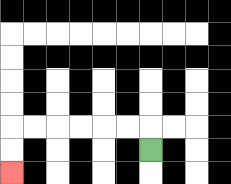{'start': '[6, 6]', 'end': '[0, 7]', 'path_directions': 'U,L,L,L,L,L,L,D,D', 'path_coordinates': '[[6, 6], [6, 5], [5, 5], [4, 5], [3, 5], [2, 5], [1, 5], [0, 5], [0, 6], [0, 7]]'}